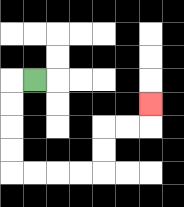{'start': '[1, 3]', 'end': '[6, 4]', 'path_directions': 'L,D,D,D,D,R,R,R,R,U,U,R,R,U', 'path_coordinates': '[[1, 3], [0, 3], [0, 4], [0, 5], [0, 6], [0, 7], [1, 7], [2, 7], [3, 7], [4, 7], [4, 6], [4, 5], [5, 5], [6, 5], [6, 4]]'}